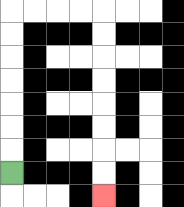{'start': '[0, 7]', 'end': '[4, 8]', 'path_directions': 'U,U,U,U,U,U,U,R,R,R,R,D,D,D,D,D,D,D,D', 'path_coordinates': '[[0, 7], [0, 6], [0, 5], [0, 4], [0, 3], [0, 2], [0, 1], [0, 0], [1, 0], [2, 0], [3, 0], [4, 0], [4, 1], [4, 2], [4, 3], [4, 4], [4, 5], [4, 6], [4, 7], [4, 8]]'}